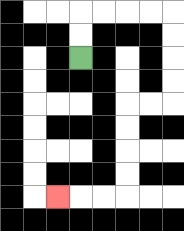{'start': '[3, 2]', 'end': '[2, 8]', 'path_directions': 'U,U,R,R,R,R,D,D,D,D,L,L,D,D,D,D,L,L,L', 'path_coordinates': '[[3, 2], [3, 1], [3, 0], [4, 0], [5, 0], [6, 0], [7, 0], [7, 1], [7, 2], [7, 3], [7, 4], [6, 4], [5, 4], [5, 5], [5, 6], [5, 7], [5, 8], [4, 8], [3, 8], [2, 8]]'}